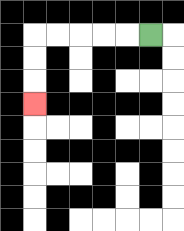{'start': '[6, 1]', 'end': '[1, 4]', 'path_directions': 'L,L,L,L,L,D,D,D', 'path_coordinates': '[[6, 1], [5, 1], [4, 1], [3, 1], [2, 1], [1, 1], [1, 2], [1, 3], [1, 4]]'}